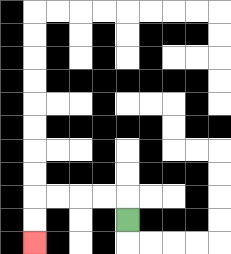{'start': '[5, 9]', 'end': '[1, 10]', 'path_directions': 'U,L,L,L,L,D,D', 'path_coordinates': '[[5, 9], [5, 8], [4, 8], [3, 8], [2, 8], [1, 8], [1, 9], [1, 10]]'}